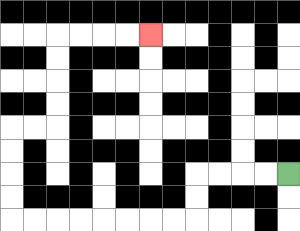{'start': '[12, 7]', 'end': '[6, 1]', 'path_directions': 'L,L,L,L,D,D,L,L,L,L,L,L,L,L,U,U,U,U,R,R,U,U,U,U,R,R,R,R', 'path_coordinates': '[[12, 7], [11, 7], [10, 7], [9, 7], [8, 7], [8, 8], [8, 9], [7, 9], [6, 9], [5, 9], [4, 9], [3, 9], [2, 9], [1, 9], [0, 9], [0, 8], [0, 7], [0, 6], [0, 5], [1, 5], [2, 5], [2, 4], [2, 3], [2, 2], [2, 1], [3, 1], [4, 1], [5, 1], [6, 1]]'}